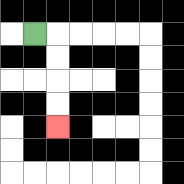{'start': '[1, 1]', 'end': '[2, 5]', 'path_directions': 'R,D,D,D,D', 'path_coordinates': '[[1, 1], [2, 1], [2, 2], [2, 3], [2, 4], [2, 5]]'}